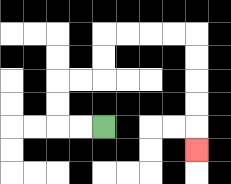{'start': '[4, 5]', 'end': '[8, 6]', 'path_directions': 'L,L,U,U,R,R,U,U,R,R,R,R,D,D,D,D,D', 'path_coordinates': '[[4, 5], [3, 5], [2, 5], [2, 4], [2, 3], [3, 3], [4, 3], [4, 2], [4, 1], [5, 1], [6, 1], [7, 1], [8, 1], [8, 2], [8, 3], [8, 4], [8, 5], [8, 6]]'}